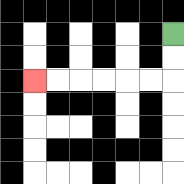{'start': '[7, 1]', 'end': '[1, 3]', 'path_directions': 'D,D,L,L,L,L,L,L', 'path_coordinates': '[[7, 1], [7, 2], [7, 3], [6, 3], [5, 3], [4, 3], [3, 3], [2, 3], [1, 3]]'}